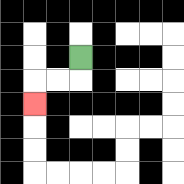{'start': '[3, 2]', 'end': '[1, 4]', 'path_directions': 'D,L,L,D', 'path_coordinates': '[[3, 2], [3, 3], [2, 3], [1, 3], [1, 4]]'}